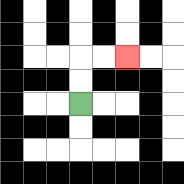{'start': '[3, 4]', 'end': '[5, 2]', 'path_directions': 'U,U,R,R', 'path_coordinates': '[[3, 4], [3, 3], [3, 2], [4, 2], [5, 2]]'}